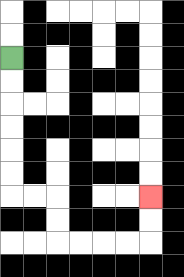{'start': '[0, 2]', 'end': '[6, 8]', 'path_directions': 'D,D,D,D,D,D,R,R,D,D,R,R,R,R,U,U', 'path_coordinates': '[[0, 2], [0, 3], [0, 4], [0, 5], [0, 6], [0, 7], [0, 8], [1, 8], [2, 8], [2, 9], [2, 10], [3, 10], [4, 10], [5, 10], [6, 10], [6, 9], [6, 8]]'}